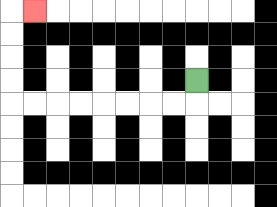{'start': '[8, 3]', 'end': '[1, 0]', 'path_directions': 'D,L,L,L,L,L,L,L,L,U,U,U,U,R', 'path_coordinates': '[[8, 3], [8, 4], [7, 4], [6, 4], [5, 4], [4, 4], [3, 4], [2, 4], [1, 4], [0, 4], [0, 3], [0, 2], [0, 1], [0, 0], [1, 0]]'}